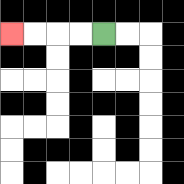{'start': '[4, 1]', 'end': '[0, 1]', 'path_directions': 'L,L,L,L', 'path_coordinates': '[[4, 1], [3, 1], [2, 1], [1, 1], [0, 1]]'}